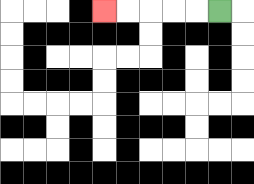{'start': '[9, 0]', 'end': '[4, 0]', 'path_directions': 'L,L,L,L,L', 'path_coordinates': '[[9, 0], [8, 0], [7, 0], [6, 0], [5, 0], [4, 0]]'}